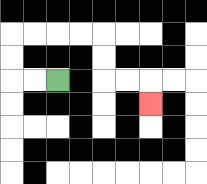{'start': '[2, 3]', 'end': '[6, 4]', 'path_directions': 'L,L,U,U,R,R,R,R,D,D,R,R,D', 'path_coordinates': '[[2, 3], [1, 3], [0, 3], [0, 2], [0, 1], [1, 1], [2, 1], [3, 1], [4, 1], [4, 2], [4, 3], [5, 3], [6, 3], [6, 4]]'}